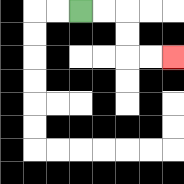{'start': '[3, 0]', 'end': '[7, 2]', 'path_directions': 'R,R,D,D,R,R', 'path_coordinates': '[[3, 0], [4, 0], [5, 0], [5, 1], [5, 2], [6, 2], [7, 2]]'}